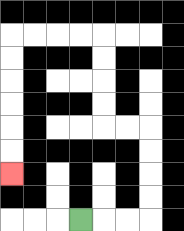{'start': '[3, 9]', 'end': '[0, 7]', 'path_directions': 'R,R,R,U,U,U,U,L,L,U,U,U,U,L,L,L,L,D,D,D,D,D,D', 'path_coordinates': '[[3, 9], [4, 9], [5, 9], [6, 9], [6, 8], [6, 7], [6, 6], [6, 5], [5, 5], [4, 5], [4, 4], [4, 3], [4, 2], [4, 1], [3, 1], [2, 1], [1, 1], [0, 1], [0, 2], [0, 3], [0, 4], [0, 5], [0, 6], [0, 7]]'}